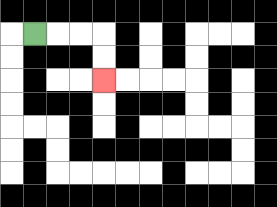{'start': '[1, 1]', 'end': '[4, 3]', 'path_directions': 'R,R,R,D,D', 'path_coordinates': '[[1, 1], [2, 1], [3, 1], [4, 1], [4, 2], [4, 3]]'}